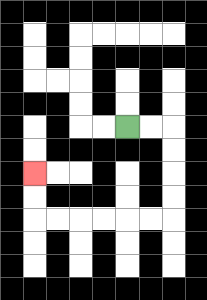{'start': '[5, 5]', 'end': '[1, 7]', 'path_directions': 'R,R,D,D,D,D,L,L,L,L,L,L,U,U', 'path_coordinates': '[[5, 5], [6, 5], [7, 5], [7, 6], [7, 7], [7, 8], [7, 9], [6, 9], [5, 9], [4, 9], [3, 9], [2, 9], [1, 9], [1, 8], [1, 7]]'}